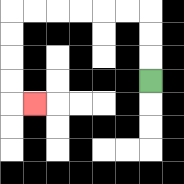{'start': '[6, 3]', 'end': '[1, 4]', 'path_directions': 'U,U,U,L,L,L,L,L,L,D,D,D,D,R', 'path_coordinates': '[[6, 3], [6, 2], [6, 1], [6, 0], [5, 0], [4, 0], [3, 0], [2, 0], [1, 0], [0, 0], [0, 1], [0, 2], [0, 3], [0, 4], [1, 4]]'}